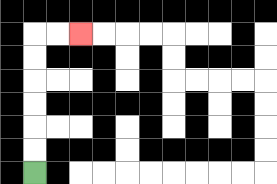{'start': '[1, 7]', 'end': '[3, 1]', 'path_directions': 'U,U,U,U,U,U,R,R', 'path_coordinates': '[[1, 7], [1, 6], [1, 5], [1, 4], [1, 3], [1, 2], [1, 1], [2, 1], [3, 1]]'}